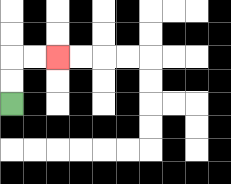{'start': '[0, 4]', 'end': '[2, 2]', 'path_directions': 'U,U,R,R', 'path_coordinates': '[[0, 4], [0, 3], [0, 2], [1, 2], [2, 2]]'}